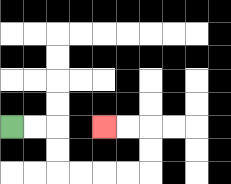{'start': '[0, 5]', 'end': '[4, 5]', 'path_directions': 'R,R,D,D,R,R,R,R,U,U,L,L', 'path_coordinates': '[[0, 5], [1, 5], [2, 5], [2, 6], [2, 7], [3, 7], [4, 7], [5, 7], [6, 7], [6, 6], [6, 5], [5, 5], [4, 5]]'}